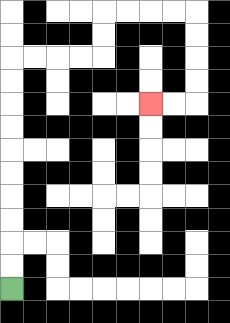{'start': '[0, 12]', 'end': '[6, 4]', 'path_directions': 'U,U,U,U,U,U,U,U,U,U,R,R,R,R,U,U,R,R,R,R,D,D,D,D,L,L', 'path_coordinates': '[[0, 12], [0, 11], [0, 10], [0, 9], [0, 8], [0, 7], [0, 6], [0, 5], [0, 4], [0, 3], [0, 2], [1, 2], [2, 2], [3, 2], [4, 2], [4, 1], [4, 0], [5, 0], [6, 0], [7, 0], [8, 0], [8, 1], [8, 2], [8, 3], [8, 4], [7, 4], [6, 4]]'}